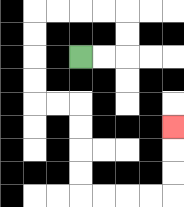{'start': '[3, 2]', 'end': '[7, 5]', 'path_directions': 'R,R,U,U,L,L,L,L,D,D,D,D,R,R,D,D,D,D,R,R,R,R,U,U,U', 'path_coordinates': '[[3, 2], [4, 2], [5, 2], [5, 1], [5, 0], [4, 0], [3, 0], [2, 0], [1, 0], [1, 1], [1, 2], [1, 3], [1, 4], [2, 4], [3, 4], [3, 5], [3, 6], [3, 7], [3, 8], [4, 8], [5, 8], [6, 8], [7, 8], [7, 7], [7, 6], [7, 5]]'}